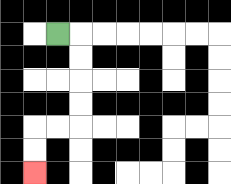{'start': '[2, 1]', 'end': '[1, 7]', 'path_directions': 'R,D,D,D,D,L,L,D,D', 'path_coordinates': '[[2, 1], [3, 1], [3, 2], [3, 3], [3, 4], [3, 5], [2, 5], [1, 5], [1, 6], [1, 7]]'}